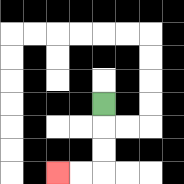{'start': '[4, 4]', 'end': '[2, 7]', 'path_directions': 'D,D,D,L,L', 'path_coordinates': '[[4, 4], [4, 5], [4, 6], [4, 7], [3, 7], [2, 7]]'}